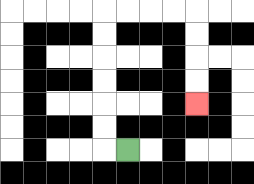{'start': '[5, 6]', 'end': '[8, 4]', 'path_directions': 'L,U,U,U,U,U,U,R,R,R,R,D,D,D,D', 'path_coordinates': '[[5, 6], [4, 6], [4, 5], [4, 4], [4, 3], [4, 2], [4, 1], [4, 0], [5, 0], [6, 0], [7, 0], [8, 0], [8, 1], [8, 2], [8, 3], [8, 4]]'}